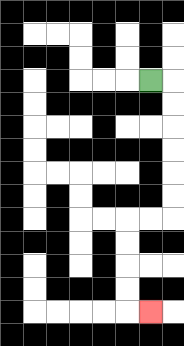{'start': '[6, 3]', 'end': '[6, 13]', 'path_directions': 'R,D,D,D,D,D,D,L,L,D,D,D,D,R', 'path_coordinates': '[[6, 3], [7, 3], [7, 4], [7, 5], [7, 6], [7, 7], [7, 8], [7, 9], [6, 9], [5, 9], [5, 10], [5, 11], [5, 12], [5, 13], [6, 13]]'}